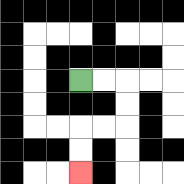{'start': '[3, 3]', 'end': '[3, 7]', 'path_directions': 'R,R,D,D,L,L,D,D', 'path_coordinates': '[[3, 3], [4, 3], [5, 3], [5, 4], [5, 5], [4, 5], [3, 5], [3, 6], [3, 7]]'}